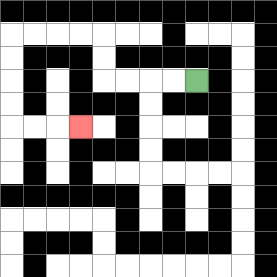{'start': '[8, 3]', 'end': '[3, 5]', 'path_directions': 'L,L,L,L,U,U,L,L,L,L,D,D,D,D,R,R,R', 'path_coordinates': '[[8, 3], [7, 3], [6, 3], [5, 3], [4, 3], [4, 2], [4, 1], [3, 1], [2, 1], [1, 1], [0, 1], [0, 2], [0, 3], [0, 4], [0, 5], [1, 5], [2, 5], [3, 5]]'}